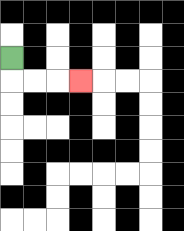{'start': '[0, 2]', 'end': '[3, 3]', 'path_directions': 'D,R,R,R', 'path_coordinates': '[[0, 2], [0, 3], [1, 3], [2, 3], [3, 3]]'}